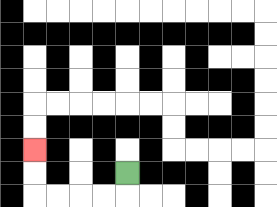{'start': '[5, 7]', 'end': '[1, 6]', 'path_directions': 'D,L,L,L,L,U,U', 'path_coordinates': '[[5, 7], [5, 8], [4, 8], [3, 8], [2, 8], [1, 8], [1, 7], [1, 6]]'}